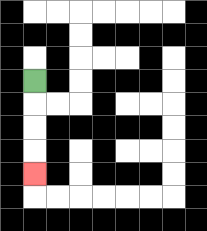{'start': '[1, 3]', 'end': '[1, 7]', 'path_directions': 'D,D,D,D', 'path_coordinates': '[[1, 3], [1, 4], [1, 5], [1, 6], [1, 7]]'}